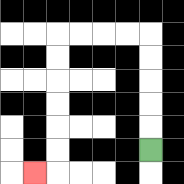{'start': '[6, 6]', 'end': '[1, 7]', 'path_directions': 'U,U,U,U,U,L,L,L,L,D,D,D,D,D,D,L', 'path_coordinates': '[[6, 6], [6, 5], [6, 4], [6, 3], [6, 2], [6, 1], [5, 1], [4, 1], [3, 1], [2, 1], [2, 2], [2, 3], [2, 4], [2, 5], [2, 6], [2, 7], [1, 7]]'}